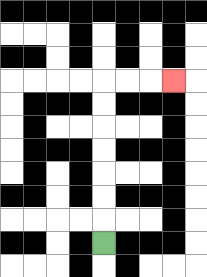{'start': '[4, 10]', 'end': '[7, 3]', 'path_directions': 'U,U,U,U,U,U,U,R,R,R', 'path_coordinates': '[[4, 10], [4, 9], [4, 8], [4, 7], [4, 6], [4, 5], [4, 4], [4, 3], [5, 3], [6, 3], [7, 3]]'}